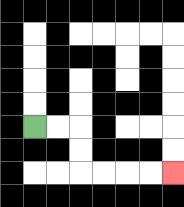{'start': '[1, 5]', 'end': '[7, 7]', 'path_directions': 'R,R,D,D,R,R,R,R', 'path_coordinates': '[[1, 5], [2, 5], [3, 5], [3, 6], [3, 7], [4, 7], [5, 7], [6, 7], [7, 7]]'}